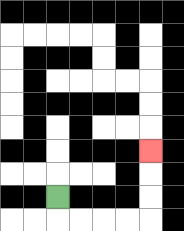{'start': '[2, 8]', 'end': '[6, 6]', 'path_directions': 'D,R,R,R,R,U,U,U', 'path_coordinates': '[[2, 8], [2, 9], [3, 9], [4, 9], [5, 9], [6, 9], [6, 8], [6, 7], [6, 6]]'}